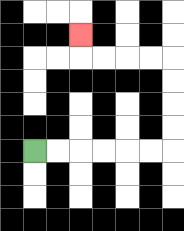{'start': '[1, 6]', 'end': '[3, 1]', 'path_directions': 'R,R,R,R,R,R,U,U,U,U,L,L,L,L,U', 'path_coordinates': '[[1, 6], [2, 6], [3, 6], [4, 6], [5, 6], [6, 6], [7, 6], [7, 5], [7, 4], [7, 3], [7, 2], [6, 2], [5, 2], [4, 2], [3, 2], [3, 1]]'}